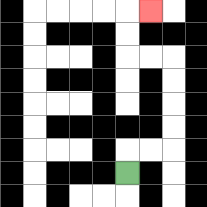{'start': '[5, 7]', 'end': '[6, 0]', 'path_directions': 'U,R,R,U,U,U,U,L,L,U,U,R', 'path_coordinates': '[[5, 7], [5, 6], [6, 6], [7, 6], [7, 5], [7, 4], [7, 3], [7, 2], [6, 2], [5, 2], [5, 1], [5, 0], [6, 0]]'}